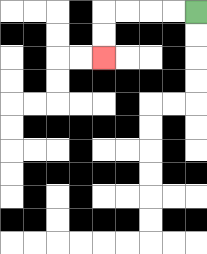{'start': '[8, 0]', 'end': '[4, 2]', 'path_directions': 'L,L,L,L,D,D', 'path_coordinates': '[[8, 0], [7, 0], [6, 0], [5, 0], [4, 0], [4, 1], [4, 2]]'}